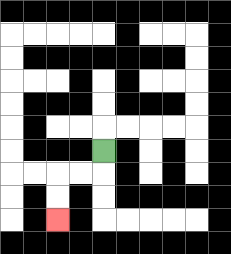{'start': '[4, 6]', 'end': '[2, 9]', 'path_directions': 'D,L,L,D,D', 'path_coordinates': '[[4, 6], [4, 7], [3, 7], [2, 7], [2, 8], [2, 9]]'}